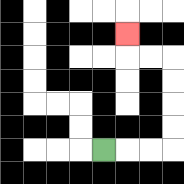{'start': '[4, 6]', 'end': '[5, 1]', 'path_directions': 'R,R,R,U,U,U,U,L,L,U', 'path_coordinates': '[[4, 6], [5, 6], [6, 6], [7, 6], [7, 5], [7, 4], [7, 3], [7, 2], [6, 2], [5, 2], [5, 1]]'}